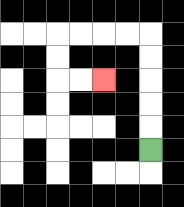{'start': '[6, 6]', 'end': '[4, 3]', 'path_directions': 'U,U,U,U,U,L,L,L,L,D,D,R,R', 'path_coordinates': '[[6, 6], [6, 5], [6, 4], [6, 3], [6, 2], [6, 1], [5, 1], [4, 1], [3, 1], [2, 1], [2, 2], [2, 3], [3, 3], [4, 3]]'}